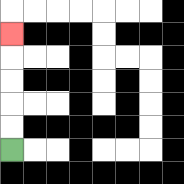{'start': '[0, 6]', 'end': '[0, 1]', 'path_directions': 'U,U,U,U,U', 'path_coordinates': '[[0, 6], [0, 5], [0, 4], [0, 3], [0, 2], [0, 1]]'}